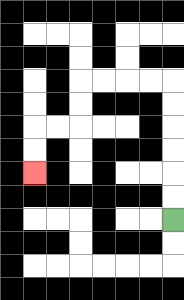{'start': '[7, 9]', 'end': '[1, 7]', 'path_directions': 'U,U,U,U,U,U,L,L,L,L,D,D,L,L,D,D', 'path_coordinates': '[[7, 9], [7, 8], [7, 7], [7, 6], [7, 5], [7, 4], [7, 3], [6, 3], [5, 3], [4, 3], [3, 3], [3, 4], [3, 5], [2, 5], [1, 5], [1, 6], [1, 7]]'}